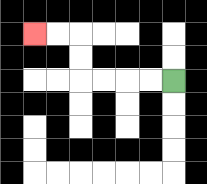{'start': '[7, 3]', 'end': '[1, 1]', 'path_directions': 'L,L,L,L,U,U,L,L', 'path_coordinates': '[[7, 3], [6, 3], [5, 3], [4, 3], [3, 3], [3, 2], [3, 1], [2, 1], [1, 1]]'}